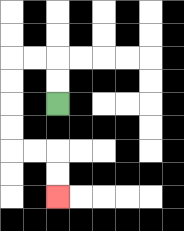{'start': '[2, 4]', 'end': '[2, 8]', 'path_directions': 'U,U,L,L,D,D,D,D,R,R,D,D', 'path_coordinates': '[[2, 4], [2, 3], [2, 2], [1, 2], [0, 2], [0, 3], [0, 4], [0, 5], [0, 6], [1, 6], [2, 6], [2, 7], [2, 8]]'}